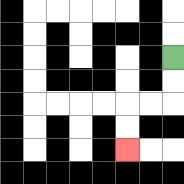{'start': '[7, 2]', 'end': '[5, 6]', 'path_directions': 'D,D,L,L,D,D', 'path_coordinates': '[[7, 2], [7, 3], [7, 4], [6, 4], [5, 4], [5, 5], [5, 6]]'}